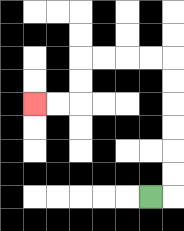{'start': '[6, 8]', 'end': '[1, 4]', 'path_directions': 'R,U,U,U,U,U,U,L,L,L,L,D,D,L,L', 'path_coordinates': '[[6, 8], [7, 8], [7, 7], [7, 6], [7, 5], [7, 4], [7, 3], [7, 2], [6, 2], [5, 2], [4, 2], [3, 2], [3, 3], [3, 4], [2, 4], [1, 4]]'}